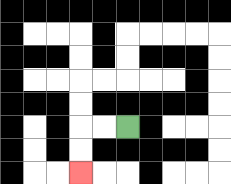{'start': '[5, 5]', 'end': '[3, 7]', 'path_directions': 'L,L,D,D', 'path_coordinates': '[[5, 5], [4, 5], [3, 5], [3, 6], [3, 7]]'}